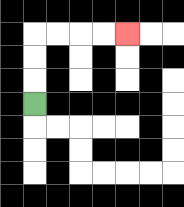{'start': '[1, 4]', 'end': '[5, 1]', 'path_directions': 'U,U,U,R,R,R,R', 'path_coordinates': '[[1, 4], [1, 3], [1, 2], [1, 1], [2, 1], [3, 1], [4, 1], [5, 1]]'}